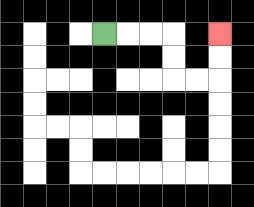{'start': '[4, 1]', 'end': '[9, 1]', 'path_directions': 'R,R,R,D,D,R,R,U,U', 'path_coordinates': '[[4, 1], [5, 1], [6, 1], [7, 1], [7, 2], [7, 3], [8, 3], [9, 3], [9, 2], [9, 1]]'}